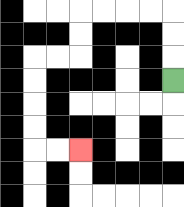{'start': '[7, 3]', 'end': '[3, 6]', 'path_directions': 'U,U,U,L,L,L,L,D,D,L,L,D,D,D,D,R,R', 'path_coordinates': '[[7, 3], [7, 2], [7, 1], [7, 0], [6, 0], [5, 0], [4, 0], [3, 0], [3, 1], [3, 2], [2, 2], [1, 2], [1, 3], [1, 4], [1, 5], [1, 6], [2, 6], [3, 6]]'}